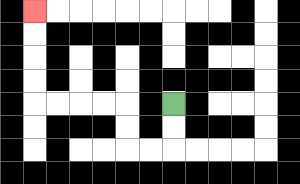{'start': '[7, 4]', 'end': '[1, 0]', 'path_directions': 'D,D,L,L,U,U,L,L,L,L,U,U,U,U', 'path_coordinates': '[[7, 4], [7, 5], [7, 6], [6, 6], [5, 6], [5, 5], [5, 4], [4, 4], [3, 4], [2, 4], [1, 4], [1, 3], [1, 2], [1, 1], [1, 0]]'}